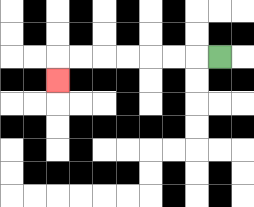{'start': '[9, 2]', 'end': '[2, 3]', 'path_directions': 'L,L,L,L,L,L,L,D', 'path_coordinates': '[[9, 2], [8, 2], [7, 2], [6, 2], [5, 2], [4, 2], [3, 2], [2, 2], [2, 3]]'}